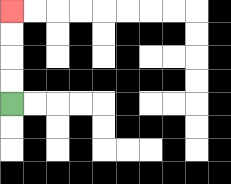{'start': '[0, 4]', 'end': '[0, 0]', 'path_directions': 'U,U,U,U', 'path_coordinates': '[[0, 4], [0, 3], [0, 2], [0, 1], [0, 0]]'}